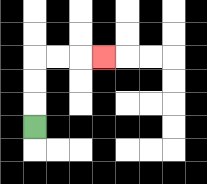{'start': '[1, 5]', 'end': '[4, 2]', 'path_directions': 'U,U,U,R,R,R', 'path_coordinates': '[[1, 5], [1, 4], [1, 3], [1, 2], [2, 2], [3, 2], [4, 2]]'}